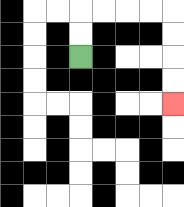{'start': '[3, 2]', 'end': '[7, 4]', 'path_directions': 'U,U,R,R,R,R,D,D,D,D', 'path_coordinates': '[[3, 2], [3, 1], [3, 0], [4, 0], [5, 0], [6, 0], [7, 0], [7, 1], [7, 2], [7, 3], [7, 4]]'}